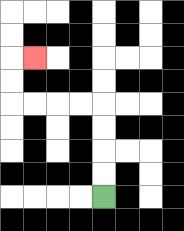{'start': '[4, 8]', 'end': '[1, 2]', 'path_directions': 'U,U,U,U,L,L,L,L,U,U,R', 'path_coordinates': '[[4, 8], [4, 7], [4, 6], [4, 5], [4, 4], [3, 4], [2, 4], [1, 4], [0, 4], [0, 3], [0, 2], [1, 2]]'}